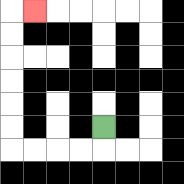{'start': '[4, 5]', 'end': '[1, 0]', 'path_directions': 'D,L,L,L,L,U,U,U,U,U,U,R', 'path_coordinates': '[[4, 5], [4, 6], [3, 6], [2, 6], [1, 6], [0, 6], [0, 5], [0, 4], [0, 3], [0, 2], [0, 1], [0, 0], [1, 0]]'}